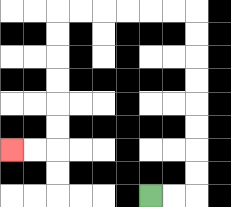{'start': '[6, 8]', 'end': '[0, 6]', 'path_directions': 'R,R,U,U,U,U,U,U,U,U,L,L,L,L,L,L,D,D,D,D,D,D,L,L', 'path_coordinates': '[[6, 8], [7, 8], [8, 8], [8, 7], [8, 6], [8, 5], [8, 4], [8, 3], [8, 2], [8, 1], [8, 0], [7, 0], [6, 0], [5, 0], [4, 0], [3, 0], [2, 0], [2, 1], [2, 2], [2, 3], [2, 4], [2, 5], [2, 6], [1, 6], [0, 6]]'}